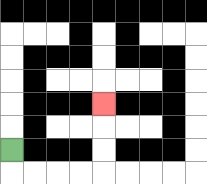{'start': '[0, 6]', 'end': '[4, 4]', 'path_directions': 'D,R,R,R,R,U,U,U', 'path_coordinates': '[[0, 6], [0, 7], [1, 7], [2, 7], [3, 7], [4, 7], [4, 6], [4, 5], [4, 4]]'}